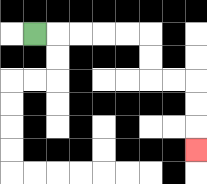{'start': '[1, 1]', 'end': '[8, 6]', 'path_directions': 'R,R,R,R,R,D,D,R,R,D,D,D', 'path_coordinates': '[[1, 1], [2, 1], [3, 1], [4, 1], [5, 1], [6, 1], [6, 2], [6, 3], [7, 3], [8, 3], [8, 4], [8, 5], [8, 6]]'}